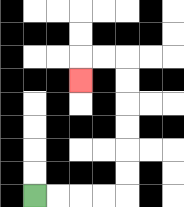{'start': '[1, 8]', 'end': '[3, 3]', 'path_directions': 'R,R,R,R,U,U,U,U,U,U,L,L,D', 'path_coordinates': '[[1, 8], [2, 8], [3, 8], [4, 8], [5, 8], [5, 7], [5, 6], [5, 5], [5, 4], [5, 3], [5, 2], [4, 2], [3, 2], [3, 3]]'}